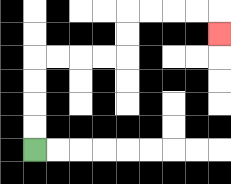{'start': '[1, 6]', 'end': '[9, 1]', 'path_directions': 'U,U,U,U,R,R,R,R,U,U,R,R,R,R,D', 'path_coordinates': '[[1, 6], [1, 5], [1, 4], [1, 3], [1, 2], [2, 2], [3, 2], [4, 2], [5, 2], [5, 1], [5, 0], [6, 0], [7, 0], [8, 0], [9, 0], [9, 1]]'}